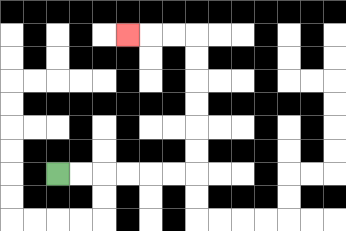{'start': '[2, 7]', 'end': '[5, 1]', 'path_directions': 'R,R,R,R,R,R,U,U,U,U,U,U,L,L,L', 'path_coordinates': '[[2, 7], [3, 7], [4, 7], [5, 7], [6, 7], [7, 7], [8, 7], [8, 6], [8, 5], [8, 4], [8, 3], [8, 2], [8, 1], [7, 1], [6, 1], [5, 1]]'}